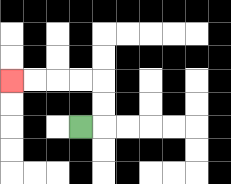{'start': '[3, 5]', 'end': '[0, 3]', 'path_directions': 'R,U,U,L,L,L,L', 'path_coordinates': '[[3, 5], [4, 5], [4, 4], [4, 3], [3, 3], [2, 3], [1, 3], [0, 3]]'}